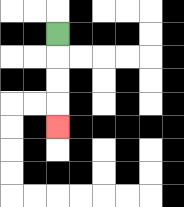{'start': '[2, 1]', 'end': '[2, 5]', 'path_directions': 'D,D,D,D', 'path_coordinates': '[[2, 1], [2, 2], [2, 3], [2, 4], [2, 5]]'}